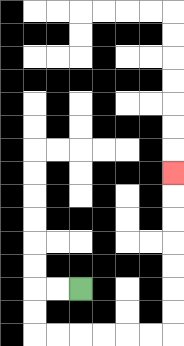{'start': '[3, 12]', 'end': '[7, 7]', 'path_directions': 'L,L,D,D,R,R,R,R,R,R,U,U,U,U,U,U,U', 'path_coordinates': '[[3, 12], [2, 12], [1, 12], [1, 13], [1, 14], [2, 14], [3, 14], [4, 14], [5, 14], [6, 14], [7, 14], [7, 13], [7, 12], [7, 11], [7, 10], [7, 9], [7, 8], [7, 7]]'}